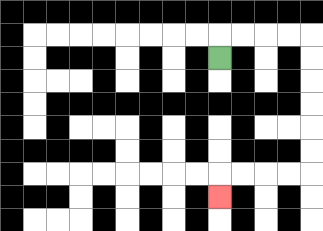{'start': '[9, 2]', 'end': '[9, 8]', 'path_directions': 'U,R,R,R,R,D,D,D,D,D,D,L,L,L,L,D', 'path_coordinates': '[[9, 2], [9, 1], [10, 1], [11, 1], [12, 1], [13, 1], [13, 2], [13, 3], [13, 4], [13, 5], [13, 6], [13, 7], [12, 7], [11, 7], [10, 7], [9, 7], [9, 8]]'}